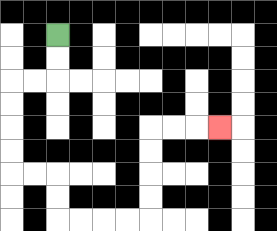{'start': '[2, 1]', 'end': '[9, 5]', 'path_directions': 'D,D,L,L,D,D,D,D,R,R,D,D,R,R,R,R,U,U,U,U,R,R,R', 'path_coordinates': '[[2, 1], [2, 2], [2, 3], [1, 3], [0, 3], [0, 4], [0, 5], [0, 6], [0, 7], [1, 7], [2, 7], [2, 8], [2, 9], [3, 9], [4, 9], [5, 9], [6, 9], [6, 8], [6, 7], [6, 6], [6, 5], [7, 5], [8, 5], [9, 5]]'}